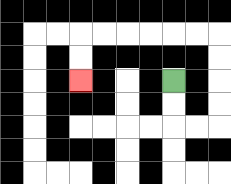{'start': '[7, 3]', 'end': '[3, 3]', 'path_directions': 'D,D,R,R,U,U,U,U,L,L,L,L,L,L,D,D', 'path_coordinates': '[[7, 3], [7, 4], [7, 5], [8, 5], [9, 5], [9, 4], [9, 3], [9, 2], [9, 1], [8, 1], [7, 1], [6, 1], [5, 1], [4, 1], [3, 1], [3, 2], [3, 3]]'}